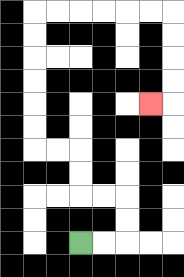{'start': '[3, 10]', 'end': '[6, 4]', 'path_directions': 'R,R,U,U,L,L,U,U,L,L,U,U,U,U,U,U,R,R,R,R,R,R,D,D,D,D,L', 'path_coordinates': '[[3, 10], [4, 10], [5, 10], [5, 9], [5, 8], [4, 8], [3, 8], [3, 7], [3, 6], [2, 6], [1, 6], [1, 5], [1, 4], [1, 3], [1, 2], [1, 1], [1, 0], [2, 0], [3, 0], [4, 0], [5, 0], [6, 0], [7, 0], [7, 1], [7, 2], [7, 3], [7, 4], [6, 4]]'}